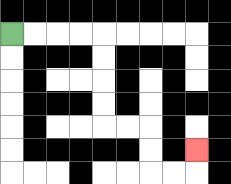{'start': '[0, 1]', 'end': '[8, 6]', 'path_directions': 'R,R,R,R,D,D,D,D,R,R,D,D,R,R,U', 'path_coordinates': '[[0, 1], [1, 1], [2, 1], [3, 1], [4, 1], [4, 2], [4, 3], [4, 4], [4, 5], [5, 5], [6, 5], [6, 6], [6, 7], [7, 7], [8, 7], [8, 6]]'}